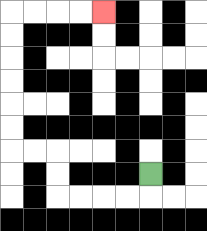{'start': '[6, 7]', 'end': '[4, 0]', 'path_directions': 'D,L,L,L,L,U,U,L,L,U,U,U,U,U,U,R,R,R,R', 'path_coordinates': '[[6, 7], [6, 8], [5, 8], [4, 8], [3, 8], [2, 8], [2, 7], [2, 6], [1, 6], [0, 6], [0, 5], [0, 4], [0, 3], [0, 2], [0, 1], [0, 0], [1, 0], [2, 0], [3, 0], [4, 0]]'}